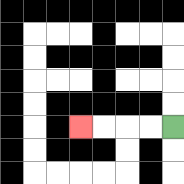{'start': '[7, 5]', 'end': '[3, 5]', 'path_directions': 'L,L,L,L', 'path_coordinates': '[[7, 5], [6, 5], [5, 5], [4, 5], [3, 5]]'}